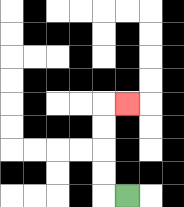{'start': '[5, 8]', 'end': '[5, 4]', 'path_directions': 'L,U,U,U,U,R', 'path_coordinates': '[[5, 8], [4, 8], [4, 7], [4, 6], [4, 5], [4, 4], [5, 4]]'}